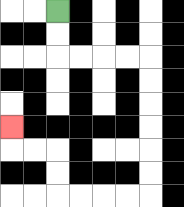{'start': '[2, 0]', 'end': '[0, 5]', 'path_directions': 'D,D,R,R,R,R,D,D,D,D,D,D,L,L,L,L,U,U,L,L,U', 'path_coordinates': '[[2, 0], [2, 1], [2, 2], [3, 2], [4, 2], [5, 2], [6, 2], [6, 3], [6, 4], [6, 5], [6, 6], [6, 7], [6, 8], [5, 8], [4, 8], [3, 8], [2, 8], [2, 7], [2, 6], [1, 6], [0, 6], [0, 5]]'}